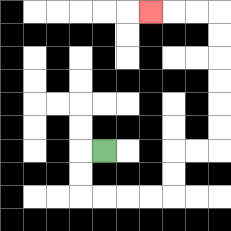{'start': '[4, 6]', 'end': '[6, 0]', 'path_directions': 'L,D,D,R,R,R,R,U,U,R,R,U,U,U,U,U,U,L,L,L', 'path_coordinates': '[[4, 6], [3, 6], [3, 7], [3, 8], [4, 8], [5, 8], [6, 8], [7, 8], [7, 7], [7, 6], [8, 6], [9, 6], [9, 5], [9, 4], [9, 3], [9, 2], [9, 1], [9, 0], [8, 0], [7, 0], [6, 0]]'}